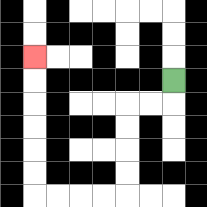{'start': '[7, 3]', 'end': '[1, 2]', 'path_directions': 'D,L,L,D,D,D,D,L,L,L,L,U,U,U,U,U,U', 'path_coordinates': '[[7, 3], [7, 4], [6, 4], [5, 4], [5, 5], [5, 6], [5, 7], [5, 8], [4, 8], [3, 8], [2, 8], [1, 8], [1, 7], [1, 6], [1, 5], [1, 4], [1, 3], [1, 2]]'}